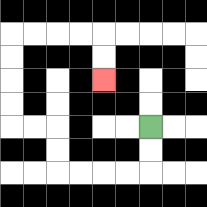{'start': '[6, 5]', 'end': '[4, 3]', 'path_directions': 'D,D,L,L,L,L,U,U,L,L,U,U,U,U,R,R,R,R,D,D', 'path_coordinates': '[[6, 5], [6, 6], [6, 7], [5, 7], [4, 7], [3, 7], [2, 7], [2, 6], [2, 5], [1, 5], [0, 5], [0, 4], [0, 3], [0, 2], [0, 1], [1, 1], [2, 1], [3, 1], [4, 1], [4, 2], [4, 3]]'}